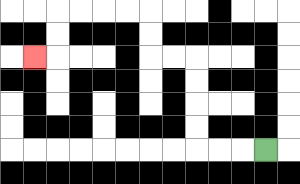{'start': '[11, 6]', 'end': '[1, 2]', 'path_directions': 'L,L,L,U,U,U,U,L,L,U,U,L,L,L,L,D,D,L', 'path_coordinates': '[[11, 6], [10, 6], [9, 6], [8, 6], [8, 5], [8, 4], [8, 3], [8, 2], [7, 2], [6, 2], [6, 1], [6, 0], [5, 0], [4, 0], [3, 0], [2, 0], [2, 1], [2, 2], [1, 2]]'}